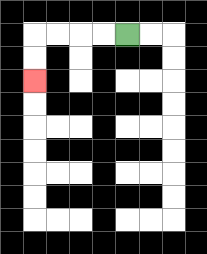{'start': '[5, 1]', 'end': '[1, 3]', 'path_directions': 'L,L,L,L,D,D', 'path_coordinates': '[[5, 1], [4, 1], [3, 1], [2, 1], [1, 1], [1, 2], [1, 3]]'}